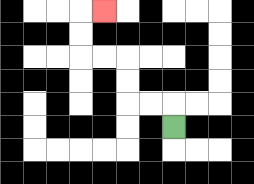{'start': '[7, 5]', 'end': '[4, 0]', 'path_directions': 'U,L,L,U,U,L,L,U,U,R', 'path_coordinates': '[[7, 5], [7, 4], [6, 4], [5, 4], [5, 3], [5, 2], [4, 2], [3, 2], [3, 1], [3, 0], [4, 0]]'}